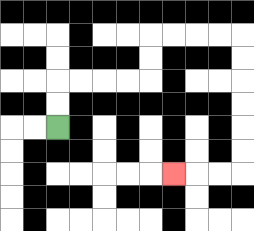{'start': '[2, 5]', 'end': '[7, 7]', 'path_directions': 'U,U,R,R,R,R,U,U,R,R,R,R,D,D,D,D,D,D,L,L,L', 'path_coordinates': '[[2, 5], [2, 4], [2, 3], [3, 3], [4, 3], [5, 3], [6, 3], [6, 2], [6, 1], [7, 1], [8, 1], [9, 1], [10, 1], [10, 2], [10, 3], [10, 4], [10, 5], [10, 6], [10, 7], [9, 7], [8, 7], [7, 7]]'}